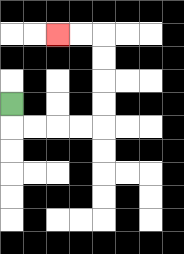{'start': '[0, 4]', 'end': '[2, 1]', 'path_directions': 'D,R,R,R,R,U,U,U,U,L,L', 'path_coordinates': '[[0, 4], [0, 5], [1, 5], [2, 5], [3, 5], [4, 5], [4, 4], [4, 3], [4, 2], [4, 1], [3, 1], [2, 1]]'}